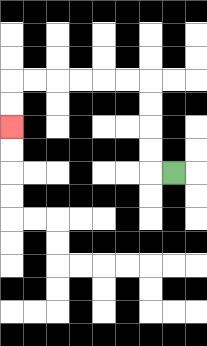{'start': '[7, 7]', 'end': '[0, 5]', 'path_directions': 'L,U,U,U,U,L,L,L,L,L,L,D,D', 'path_coordinates': '[[7, 7], [6, 7], [6, 6], [6, 5], [6, 4], [6, 3], [5, 3], [4, 3], [3, 3], [2, 3], [1, 3], [0, 3], [0, 4], [0, 5]]'}